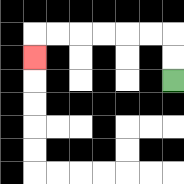{'start': '[7, 3]', 'end': '[1, 2]', 'path_directions': 'U,U,L,L,L,L,L,L,D', 'path_coordinates': '[[7, 3], [7, 2], [7, 1], [6, 1], [5, 1], [4, 1], [3, 1], [2, 1], [1, 1], [1, 2]]'}